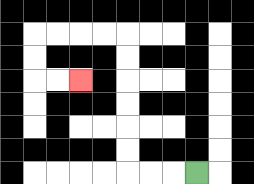{'start': '[8, 7]', 'end': '[3, 3]', 'path_directions': 'L,L,L,U,U,U,U,U,U,L,L,L,L,D,D,R,R', 'path_coordinates': '[[8, 7], [7, 7], [6, 7], [5, 7], [5, 6], [5, 5], [5, 4], [5, 3], [5, 2], [5, 1], [4, 1], [3, 1], [2, 1], [1, 1], [1, 2], [1, 3], [2, 3], [3, 3]]'}